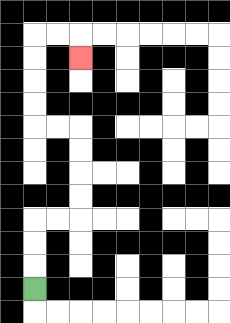{'start': '[1, 12]', 'end': '[3, 2]', 'path_directions': 'U,U,U,R,R,U,U,U,U,L,L,U,U,U,U,R,R,D', 'path_coordinates': '[[1, 12], [1, 11], [1, 10], [1, 9], [2, 9], [3, 9], [3, 8], [3, 7], [3, 6], [3, 5], [2, 5], [1, 5], [1, 4], [1, 3], [1, 2], [1, 1], [2, 1], [3, 1], [3, 2]]'}